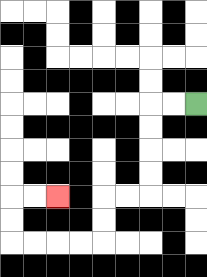{'start': '[8, 4]', 'end': '[2, 8]', 'path_directions': 'L,L,D,D,D,D,L,L,D,D,L,L,L,L,U,U,R,R', 'path_coordinates': '[[8, 4], [7, 4], [6, 4], [6, 5], [6, 6], [6, 7], [6, 8], [5, 8], [4, 8], [4, 9], [4, 10], [3, 10], [2, 10], [1, 10], [0, 10], [0, 9], [0, 8], [1, 8], [2, 8]]'}